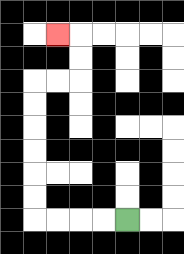{'start': '[5, 9]', 'end': '[2, 1]', 'path_directions': 'L,L,L,L,U,U,U,U,U,U,R,R,U,U,L', 'path_coordinates': '[[5, 9], [4, 9], [3, 9], [2, 9], [1, 9], [1, 8], [1, 7], [1, 6], [1, 5], [1, 4], [1, 3], [2, 3], [3, 3], [3, 2], [3, 1], [2, 1]]'}